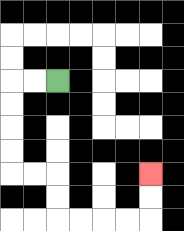{'start': '[2, 3]', 'end': '[6, 7]', 'path_directions': 'L,L,D,D,D,D,R,R,D,D,R,R,R,R,U,U', 'path_coordinates': '[[2, 3], [1, 3], [0, 3], [0, 4], [0, 5], [0, 6], [0, 7], [1, 7], [2, 7], [2, 8], [2, 9], [3, 9], [4, 9], [5, 9], [6, 9], [6, 8], [6, 7]]'}